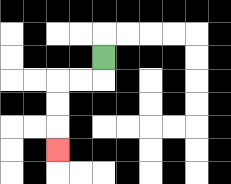{'start': '[4, 2]', 'end': '[2, 6]', 'path_directions': 'D,L,L,D,D,D', 'path_coordinates': '[[4, 2], [4, 3], [3, 3], [2, 3], [2, 4], [2, 5], [2, 6]]'}